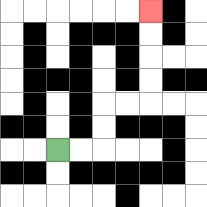{'start': '[2, 6]', 'end': '[6, 0]', 'path_directions': 'R,R,U,U,R,R,U,U,U,U', 'path_coordinates': '[[2, 6], [3, 6], [4, 6], [4, 5], [4, 4], [5, 4], [6, 4], [6, 3], [6, 2], [6, 1], [6, 0]]'}